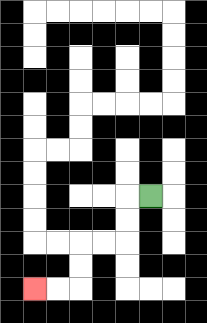{'start': '[6, 8]', 'end': '[1, 12]', 'path_directions': 'L,D,D,L,L,D,D,L,L', 'path_coordinates': '[[6, 8], [5, 8], [5, 9], [5, 10], [4, 10], [3, 10], [3, 11], [3, 12], [2, 12], [1, 12]]'}